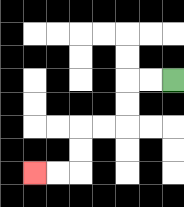{'start': '[7, 3]', 'end': '[1, 7]', 'path_directions': 'L,L,D,D,L,L,D,D,L,L', 'path_coordinates': '[[7, 3], [6, 3], [5, 3], [5, 4], [5, 5], [4, 5], [3, 5], [3, 6], [3, 7], [2, 7], [1, 7]]'}